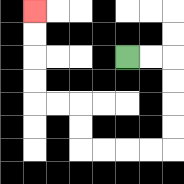{'start': '[5, 2]', 'end': '[1, 0]', 'path_directions': 'R,R,D,D,D,D,L,L,L,L,U,U,L,L,U,U,U,U', 'path_coordinates': '[[5, 2], [6, 2], [7, 2], [7, 3], [7, 4], [7, 5], [7, 6], [6, 6], [5, 6], [4, 6], [3, 6], [3, 5], [3, 4], [2, 4], [1, 4], [1, 3], [1, 2], [1, 1], [1, 0]]'}